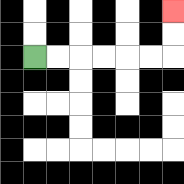{'start': '[1, 2]', 'end': '[7, 0]', 'path_directions': 'R,R,R,R,R,R,U,U', 'path_coordinates': '[[1, 2], [2, 2], [3, 2], [4, 2], [5, 2], [6, 2], [7, 2], [7, 1], [7, 0]]'}